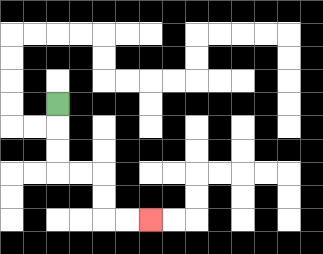{'start': '[2, 4]', 'end': '[6, 9]', 'path_directions': 'D,D,D,R,R,D,D,R,R', 'path_coordinates': '[[2, 4], [2, 5], [2, 6], [2, 7], [3, 7], [4, 7], [4, 8], [4, 9], [5, 9], [6, 9]]'}